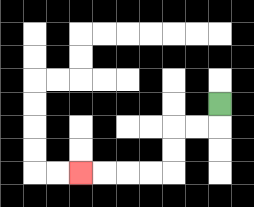{'start': '[9, 4]', 'end': '[3, 7]', 'path_directions': 'D,L,L,D,D,L,L,L,L', 'path_coordinates': '[[9, 4], [9, 5], [8, 5], [7, 5], [7, 6], [7, 7], [6, 7], [5, 7], [4, 7], [3, 7]]'}